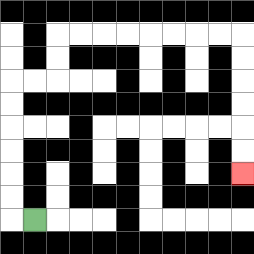{'start': '[1, 9]', 'end': '[10, 7]', 'path_directions': 'L,U,U,U,U,U,U,R,R,U,U,R,R,R,R,R,R,R,R,D,D,D,D,D,D', 'path_coordinates': '[[1, 9], [0, 9], [0, 8], [0, 7], [0, 6], [0, 5], [0, 4], [0, 3], [1, 3], [2, 3], [2, 2], [2, 1], [3, 1], [4, 1], [5, 1], [6, 1], [7, 1], [8, 1], [9, 1], [10, 1], [10, 2], [10, 3], [10, 4], [10, 5], [10, 6], [10, 7]]'}